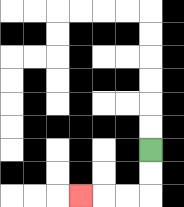{'start': '[6, 6]', 'end': '[3, 8]', 'path_directions': 'D,D,L,L,L', 'path_coordinates': '[[6, 6], [6, 7], [6, 8], [5, 8], [4, 8], [3, 8]]'}